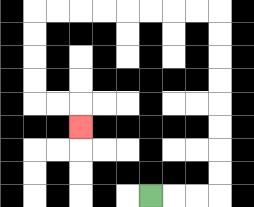{'start': '[6, 8]', 'end': '[3, 5]', 'path_directions': 'R,R,R,U,U,U,U,U,U,U,U,L,L,L,L,L,L,L,L,D,D,D,D,R,R,D', 'path_coordinates': '[[6, 8], [7, 8], [8, 8], [9, 8], [9, 7], [9, 6], [9, 5], [9, 4], [9, 3], [9, 2], [9, 1], [9, 0], [8, 0], [7, 0], [6, 0], [5, 0], [4, 0], [3, 0], [2, 0], [1, 0], [1, 1], [1, 2], [1, 3], [1, 4], [2, 4], [3, 4], [3, 5]]'}